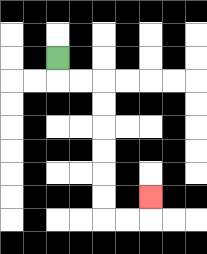{'start': '[2, 2]', 'end': '[6, 8]', 'path_directions': 'D,R,R,D,D,D,D,D,D,R,R,U', 'path_coordinates': '[[2, 2], [2, 3], [3, 3], [4, 3], [4, 4], [4, 5], [4, 6], [4, 7], [4, 8], [4, 9], [5, 9], [6, 9], [6, 8]]'}